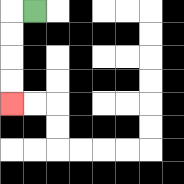{'start': '[1, 0]', 'end': '[0, 4]', 'path_directions': 'L,D,D,D,D', 'path_coordinates': '[[1, 0], [0, 0], [0, 1], [0, 2], [0, 3], [0, 4]]'}